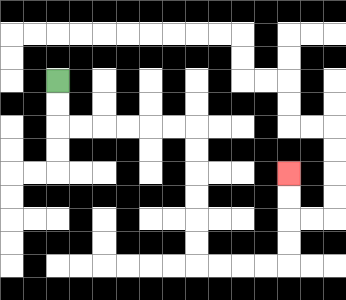{'start': '[2, 3]', 'end': '[12, 7]', 'path_directions': 'D,D,R,R,R,R,R,R,D,D,D,D,D,D,R,R,R,R,U,U,U,U', 'path_coordinates': '[[2, 3], [2, 4], [2, 5], [3, 5], [4, 5], [5, 5], [6, 5], [7, 5], [8, 5], [8, 6], [8, 7], [8, 8], [8, 9], [8, 10], [8, 11], [9, 11], [10, 11], [11, 11], [12, 11], [12, 10], [12, 9], [12, 8], [12, 7]]'}